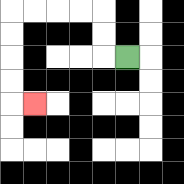{'start': '[5, 2]', 'end': '[1, 4]', 'path_directions': 'L,U,U,L,L,L,L,D,D,D,D,R', 'path_coordinates': '[[5, 2], [4, 2], [4, 1], [4, 0], [3, 0], [2, 0], [1, 0], [0, 0], [0, 1], [0, 2], [0, 3], [0, 4], [1, 4]]'}